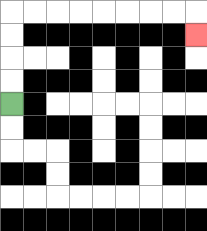{'start': '[0, 4]', 'end': '[8, 1]', 'path_directions': 'U,U,U,U,R,R,R,R,R,R,R,R,D', 'path_coordinates': '[[0, 4], [0, 3], [0, 2], [0, 1], [0, 0], [1, 0], [2, 0], [3, 0], [4, 0], [5, 0], [6, 0], [7, 0], [8, 0], [8, 1]]'}